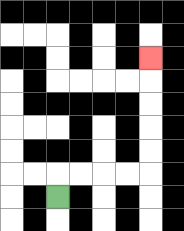{'start': '[2, 8]', 'end': '[6, 2]', 'path_directions': 'U,R,R,R,R,U,U,U,U,U', 'path_coordinates': '[[2, 8], [2, 7], [3, 7], [4, 7], [5, 7], [6, 7], [6, 6], [6, 5], [6, 4], [6, 3], [6, 2]]'}